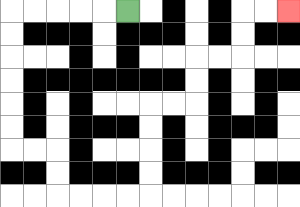{'start': '[5, 0]', 'end': '[12, 0]', 'path_directions': 'L,L,L,L,L,D,D,D,D,D,D,R,R,D,D,R,R,R,R,U,U,U,U,R,R,U,U,R,R,U,U,R,R', 'path_coordinates': '[[5, 0], [4, 0], [3, 0], [2, 0], [1, 0], [0, 0], [0, 1], [0, 2], [0, 3], [0, 4], [0, 5], [0, 6], [1, 6], [2, 6], [2, 7], [2, 8], [3, 8], [4, 8], [5, 8], [6, 8], [6, 7], [6, 6], [6, 5], [6, 4], [7, 4], [8, 4], [8, 3], [8, 2], [9, 2], [10, 2], [10, 1], [10, 0], [11, 0], [12, 0]]'}